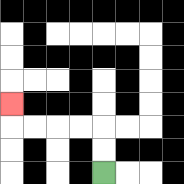{'start': '[4, 7]', 'end': '[0, 4]', 'path_directions': 'U,U,L,L,L,L,U', 'path_coordinates': '[[4, 7], [4, 6], [4, 5], [3, 5], [2, 5], [1, 5], [0, 5], [0, 4]]'}